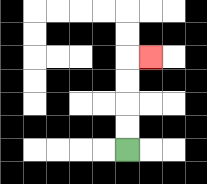{'start': '[5, 6]', 'end': '[6, 2]', 'path_directions': 'U,U,U,U,R', 'path_coordinates': '[[5, 6], [5, 5], [5, 4], [5, 3], [5, 2], [6, 2]]'}